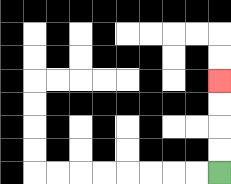{'start': '[9, 7]', 'end': '[9, 3]', 'path_directions': 'U,U,U,U', 'path_coordinates': '[[9, 7], [9, 6], [9, 5], [9, 4], [9, 3]]'}